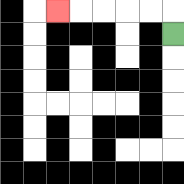{'start': '[7, 1]', 'end': '[2, 0]', 'path_directions': 'U,L,L,L,L,L', 'path_coordinates': '[[7, 1], [7, 0], [6, 0], [5, 0], [4, 0], [3, 0], [2, 0]]'}